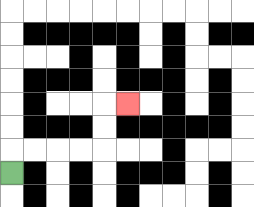{'start': '[0, 7]', 'end': '[5, 4]', 'path_directions': 'U,R,R,R,R,U,U,R', 'path_coordinates': '[[0, 7], [0, 6], [1, 6], [2, 6], [3, 6], [4, 6], [4, 5], [4, 4], [5, 4]]'}